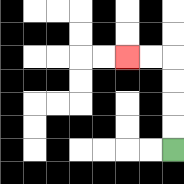{'start': '[7, 6]', 'end': '[5, 2]', 'path_directions': 'U,U,U,U,L,L', 'path_coordinates': '[[7, 6], [7, 5], [7, 4], [7, 3], [7, 2], [6, 2], [5, 2]]'}